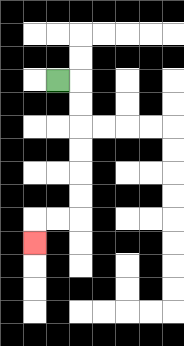{'start': '[2, 3]', 'end': '[1, 10]', 'path_directions': 'R,D,D,D,D,D,D,L,L,D', 'path_coordinates': '[[2, 3], [3, 3], [3, 4], [3, 5], [3, 6], [3, 7], [3, 8], [3, 9], [2, 9], [1, 9], [1, 10]]'}